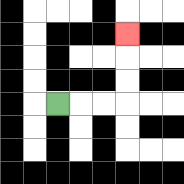{'start': '[2, 4]', 'end': '[5, 1]', 'path_directions': 'R,R,R,U,U,U', 'path_coordinates': '[[2, 4], [3, 4], [4, 4], [5, 4], [5, 3], [5, 2], [5, 1]]'}